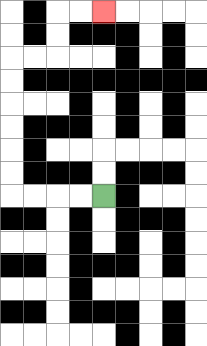{'start': '[4, 8]', 'end': '[4, 0]', 'path_directions': 'L,L,L,L,U,U,U,U,U,U,R,R,U,U,R,R', 'path_coordinates': '[[4, 8], [3, 8], [2, 8], [1, 8], [0, 8], [0, 7], [0, 6], [0, 5], [0, 4], [0, 3], [0, 2], [1, 2], [2, 2], [2, 1], [2, 0], [3, 0], [4, 0]]'}